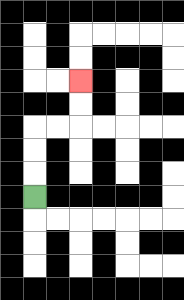{'start': '[1, 8]', 'end': '[3, 3]', 'path_directions': 'U,U,U,R,R,U,U', 'path_coordinates': '[[1, 8], [1, 7], [1, 6], [1, 5], [2, 5], [3, 5], [3, 4], [3, 3]]'}